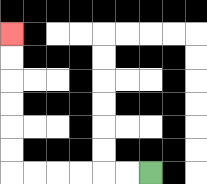{'start': '[6, 7]', 'end': '[0, 1]', 'path_directions': 'L,L,L,L,L,L,U,U,U,U,U,U', 'path_coordinates': '[[6, 7], [5, 7], [4, 7], [3, 7], [2, 7], [1, 7], [0, 7], [0, 6], [0, 5], [0, 4], [0, 3], [0, 2], [0, 1]]'}